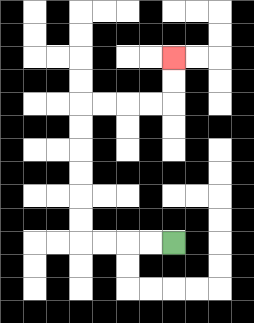{'start': '[7, 10]', 'end': '[7, 2]', 'path_directions': 'L,L,L,L,U,U,U,U,U,U,R,R,R,R,U,U', 'path_coordinates': '[[7, 10], [6, 10], [5, 10], [4, 10], [3, 10], [3, 9], [3, 8], [3, 7], [3, 6], [3, 5], [3, 4], [4, 4], [5, 4], [6, 4], [7, 4], [7, 3], [7, 2]]'}